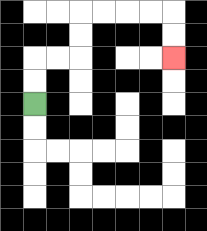{'start': '[1, 4]', 'end': '[7, 2]', 'path_directions': 'U,U,R,R,U,U,R,R,R,R,D,D', 'path_coordinates': '[[1, 4], [1, 3], [1, 2], [2, 2], [3, 2], [3, 1], [3, 0], [4, 0], [5, 0], [6, 0], [7, 0], [7, 1], [7, 2]]'}